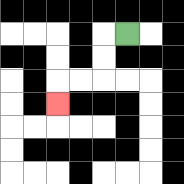{'start': '[5, 1]', 'end': '[2, 4]', 'path_directions': 'L,D,D,L,L,D', 'path_coordinates': '[[5, 1], [4, 1], [4, 2], [4, 3], [3, 3], [2, 3], [2, 4]]'}